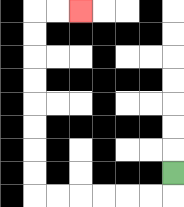{'start': '[7, 7]', 'end': '[3, 0]', 'path_directions': 'D,L,L,L,L,L,L,U,U,U,U,U,U,U,U,R,R', 'path_coordinates': '[[7, 7], [7, 8], [6, 8], [5, 8], [4, 8], [3, 8], [2, 8], [1, 8], [1, 7], [1, 6], [1, 5], [1, 4], [1, 3], [1, 2], [1, 1], [1, 0], [2, 0], [3, 0]]'}